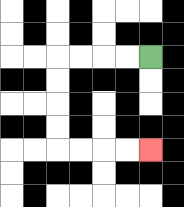{'start': '[6, 2]', 'end': '[6, 6]', 'path_directions': 'L,L,L,L,D,D,D,D,R,R,R,R', 'path_coordinates': '[[6, 2], [5, 2], [4, 2], [3, 2], [2, 2], [2, 3], [2, 4], [2, 5], [2, 6], [3, 6], [4, 6], [5, 6], [6, 6]]'}